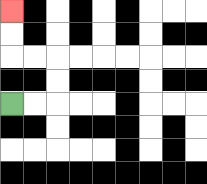{'start': '[0, 4]', 'end': '[0, 0]', 'path_directions': 'R,R,U,U,L,L,U,U', 'path_coordinates': '[[0, 4], [1, 4], [2, 4], [2, 3], [2, 2], [1, 2], [0, 2], [0, 1], [0, 0]]'}